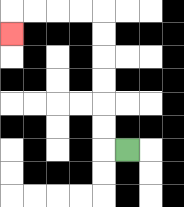{'start': '[5, 6]', 'end': '[0, 1]', 'path_directions': 'L,U,U,U,U,U,U,L,L,L,L,D', 'path_coordinates': '[[5, 6], [4, 6], [4, 5], [4, 4], [4, 3], [4, 2], [4, 1], [4, 0], [3, 0], [2, 0], [1, 0], [0, 0], [0, 1]]'}